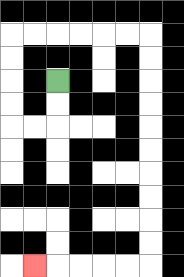{'start': '[2, 3]', 'end': '[1, 11]', 'path_directions': 'D,D,L,L,U,U,U,U,R,R,R,R,R,R,D,D,D,D,D,D,D,D,D,D,L,L,L,L,L', 'path_coordinates': '[[2, 3], [2, 4], [2, 5], [1, 5], [0, 5], [0, 4], [0, 3], [0, 2], [0, 1], [1, 1], [2, 1], [3, 1], [4, 1], [5, 1], [6, 1], [6, 2], [6, 3], [6, 4], [6, 5], [6, 6], [6, 7], [6, 8], [6, 9], [6, 10], [6, 11], [5, 11], [4, 11], [3, 11], [2, 11], [1, 11]]'}